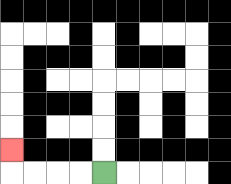{'start': '[4, 7]', 'end': '[0, 6]', 'path_directions': 'L,L,L,L,U', 'path_coordinates': '[[4, 7], [3, 7], [2, 7], [1, 7], [0, 7], [0, 6]]'}